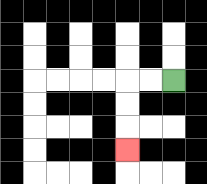{'start': '[7, 3]', 'end': '[5, 6]', 'path_directions': 'L,L,D,D,D', 'path_coordinates': '[[7, 3], [6, 3], [5, 3], [5, 4], [5, 5], [5, 6]]'}